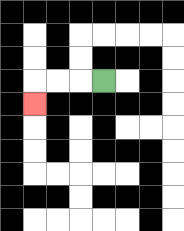{'start': '[4, 3]', 'end': '[1, 4]', 'path_directions': 'L,L,L,D', 'path_coordinates': '[[4, 3], [3, 3], [2, 3], [1, 3], [1, 4]]'}